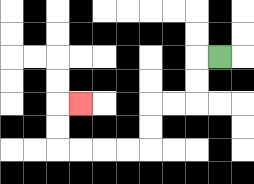{'start': '[9, 2]', 'end': '[3, 4]', 'path_directions': 'L,D,D,L,L,D,D,L,L,L,L,U,U,R', 'path_coordinates': '[[9, 2], [8, 2], [8, 3], [8, 4], [7, 4], [6, 4], [6, 5], [6, 6], [5, 6], [4, 6], [3, 6], [2, 6], [2, 5], [2, 4], [3, 4]]'}